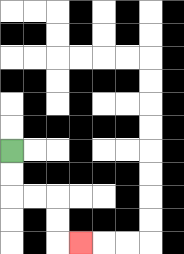{'start': '[0, 6]', 'end': '[3, 10]', 'path_directions': 'D,D,R,R,D,D,R', 'path_coordinates': '[[0, 6], [0, 7], [0, 8], [1, 8], [2, 8], [2, 9], [2, 10], [3, 10]]'}